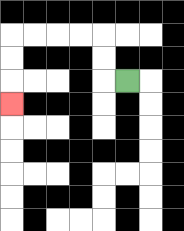{'start': '[5, 3]', 'end': '[0, 4]', 'path_directions': 'L,U,U,L,L,L,L,D,D,D', 'path_coordinates': '[[5, 3], [4, 3], [4, 2], [4, 1], [3, 1], [2, 1], [1, 1], [0, 1], [0, 2], [0, 3], [0, 4]]'}